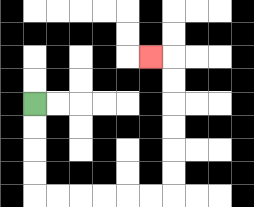{'start': '[1, 4]', 'end': '[6, 2]', 'path_directions': 'D,D,D,D,R,R,R,R,R,R,U,U,U,U,U,U,L', 'path_coordinates': '[[1, 4], [1, 5], [1, 6], [1, 7], [1, 8], [2, 8], [3, 8], [4, 8], [5, 8], [6, 8], [7, 8], [7, 7], [7, 6], [7, 5], [7, 4], [7, 3], [7, 2], [6, 2]]'}